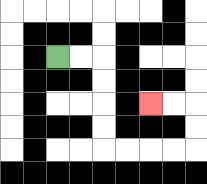{'start': '[2, 2]', 'end': '[6, 4]', 'path_directions': 'R,R,D,D,D,D,R,R,R,R,U,U,L,L', 'path_coordinates': '[[2, 2], [3, 2], [4, 2], [4, 3], [4, 4], [4, 5], [4, 6], [5, 6], [6, 6], [7, 6], [8, 6], [8, 5], [8, 4], [7, 4], [6, 4]]'}